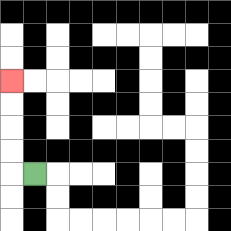{'start': '[1, 7]', 'end': '[0, 3]', 'path_directions': 'L,U,U,U,U', 'path_coordinates': '[[1, 7], [0, 7], [0, 6], [0, 5], [0, 4], [0, 3]]'}